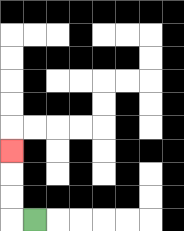{'start': '[1, 9]', 'end': '[0, 6]', 'path_directions': 'L,U,U,U', 'path_coordinates': '[[1, 9], [0, 9], [0, 8], [0, 7], [0, 6]]'}